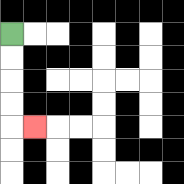{'start': '[0, 1]', 'end': '[1, 5]', 'path_directions': 'D,D,D,D,R', 'path_coordinates': '[[0, 1], [0, 2], [0, 3], [0, 4], [0, 5], [1, 5]]'}